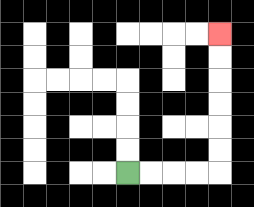{'start': '[5, 7]', 'end': '[9, 1]', 'path_directions': 'R,R,R,R,U,U,U,U,U,U', 'path_coordinates': '[[5, 7], [6, 7], [7, 7], [8, 7], [9, 7], [9, 6], [9, 5], [9, 4], [9, 3], [9, 2], [9, 1]]'}